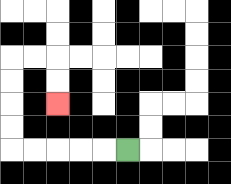{'start': '[5, 6]', 'end': '[2, 4]', 'path_directions': 'L,L,L,L,L,U,U,U,U,R,R,D,D', 'path_coordinates': '[[5, 6], [4, 6], [3, 6], [2, 6], [1, 6], [0, 6], [0, 5], [0, 4], [0, 3], [0, 2], [1, 2], [2, 2], [2, 3], [2, 4]]'}